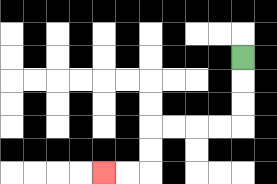{'start': '[10, 2]', 'end': '[4, 7]', 'path_directions': 'D,D,D,L,L,L,L,D,D,L,L', 'path_coordinates': '[[10, 2], [10, 3], [10, 4], [10, 5], [9, 5], [8, 5], [7, 5], [6, 5], [6, 6], [6, 7], [5, 7], [4, 7]]'}